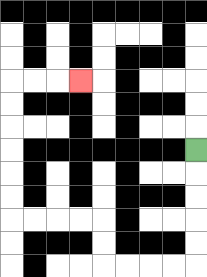{'start': '[8, 6]', 'end': '[3, 3]', 'path_directions': 'D,D,D,D,D,L,L,L,L,U,U,L,L,L,L,U,U,U,U,U,U,R,R,R', 'path_coordinates': '[[8, 6], [8, 7], [8, 8], [8, 9], [8, 10], [8, 11], [7, 11], [6, 11], [5, 11], [4, 11], [4, 10], [4, 9], [3, 9], [2, 9], [1, 9], [0, 9], [0, 8], [0, 7], [0, 6], [0, 5], [0, 4], [0, 3], [1, 3], [2, 3], [3, 3]]'}